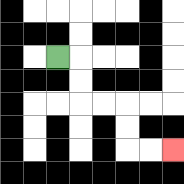{'start': '[2, 2]', 'end': '[7, 6]', 'path_directions': 'R,D,D,R,R,D,D,R,R', 'path_coordinates': '[[2, 2], [3, 2], [3, 3], [3, 4], [4, 4], [5, 4], [5, 5], [5, 6], [6, 6], [7, 6]]'}